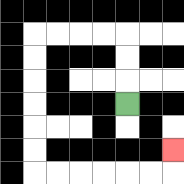{'start': '[5, 4]', 'end': '[7, 6]', 'path_directions': 'U,U,U,L,L,L,L,D,D,D,D,D,D,R,R,R,R,R,R,U', 'path_coordinates': '[[5, 4], [5, 3], [5, 2], [5, 1], [4, 1], [3, 1], [2, 1], [1, 1], [1, 2], [1, 3], [1, 4], [1, 5], [1, 6], [1, 7], [2, 7], [3, 7], [4, 7], [5, 7], [6, 7], [7, 7], [7, 6]]'}